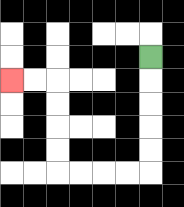{'start': '[6, 2]', 'end': '[0, 3]', 'path_directions': 'D,D,D,D,D,L,L,L,L,U,U,U,U,L,L', 'path_coordinates': '[[6, 2], [6, 3], [6, 4], [6, 5], [6, 6], [6, 7], [5, 7], [4, 7], [3, 7], [2, 7], [2, 6], [2, 5], [2, 4], [2, 3], [1, 3], [0, 3]]'}